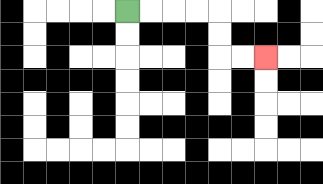{'start': '[5, 0]', 'end': '[11, 2]', 'path_directions': 'R,R,R,R,D,D,R,R', 'path_coordinates': '[[5, 0], [6, 0], [7, 0], [8, 0], [9, 0], [9, 1], [9, 2], [10, 2], [11, 2]]'}